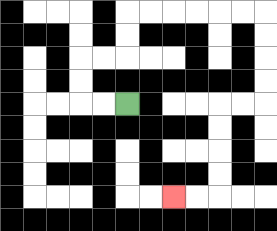{'start': '[5, 4]', 'end': '[7, 8]', 'path_directions': 'L,L,U,U,R,R,U,U,R,R,R,R,R,R,D,D,D,D,L,L,D,D,D,D,L,L', 'path_coordinates': '[[5, 4], [4, 4], [3, 4], [3, 3], [3, 2], [4, 2], [5, 2], [5, 1], [5, 0], [6, 0], [7, 0], [8, 0], [9, 0], [10, 0], [11, 0], [11, 1], [11, 2], [11, 3], [11, 4], [10, 4], [9, 4], [9, 5], [9, 6], [9, 7], [9, 8], [8, 8], [7, 8]]'}